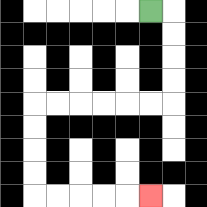{'start': '[6, 0]', 'end': '[6, 8]', 'path_directions': 'R,D,D,D,D,L,L,L,L,L,L,D,D,D,D,R,R,R,R,R', 'path_coordinates': '[[6, 0], [7, 0], [7, 1], [7, 2], [7, 3], [7, 4], [6, 4], [5, 4], [4, 4], [3, 4], [2, 4], [1, 4], [1, 5], [1, 6], [1, 7], [1, 8], [2, 8], [3, 8], [4, 8], [5, 8], [6, 8]]'}